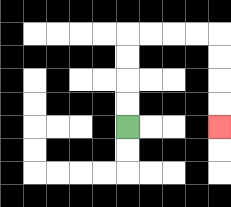{'start': '[5, 5]', 'end': '[9, 5]', 'path_directions': 'U,U,U,U,R,R,R,R,D,D,D,D', 'path_coordinates': '[[5, 5], [5, 4], [5, 3], [5, 2], [5, 1], [6, 1], [7, 1], [8, 1], [9, 1], [9, 2], [9, 3], [9, 4], [9, 5]]'}